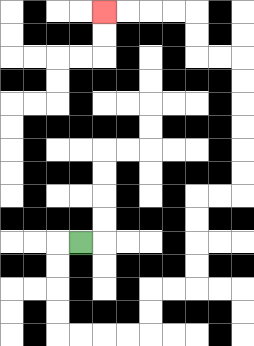{'start': '[3, 10]', 'end': '[4, 0]', 'path_directions': 'L,D,D,D,D,R,R,R,R,U,U,R,R,U,U,U,U,R,R,U,U,U,U,U,U,L,L,U,U,L,L,L,L', 'path_coordinates': '[[3, 10], [2, 10], [2, 11], [2, 12], [2, 13], [2, 14], [3, 14], [4, 14], [5, 14], [6, 14], [6, 13], [6, 12], [7, 12], [8, 12], [8, 11], [8, 10], [8, 9], [8, 8], [9, 8], [10, 8], [10, 7], [10, 6], [10, 5], [10, 4], [10, 3], [10, 2], [9, 2], [8, 2], [8, 1], [8, 0], [7, 0], [6, 0], [5, 0], [4, 0]]'}